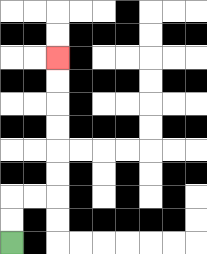{'start': '[0, 10]', 'end': '[2, 2]', 'path_directions': 'U,U,R,R,U,U,U,U,U,U', 'path_coordinates': '[[0, 10], [0, 9], [0, 8], [1, 8], [2, 8], [2, 7], [2, 6], [2, 5], [2, 4], [2, 3], [2, 2]]'}